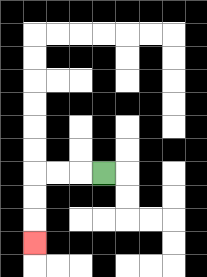{'start': '[4, 7]', 'end': '[1, 10]', 'path_directions': 'L,L,L,D,D,D', 'path_coordinates': '[[4, 7], [3, 7], [2, 7], [1, 7], [1, 8], [1, 9], [1, 10]]'}